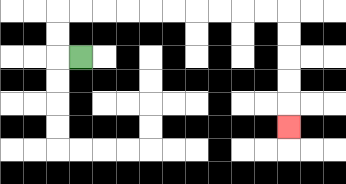{'start': '[3, 2]', 'end': '[12, 5]', 'path_directions': 'L,U,U,R,R,R,R,R,R,R,R,R,R,D,D,D,D,D', 'path_coordinates': '[[3, 2], [2, 2], [2, 1], [2, 0], [3, 0], [4, 0], [5, 0], [6, 0], [7, 0], [8, 0], [9, 0], [10, 0], [11, 0], [12, 0], [12, 1], [12, 2], [12, 3], [12, 4], [12, 5]]'}